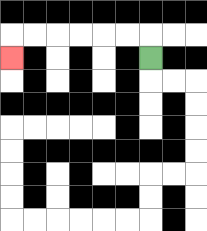{'start': '[6, 2]', 'end': '[0, 2]', 'path_directions': 'U,L,L,L,L,L,L,D', 'path_coordinates': '[[6, 2], [6, 1], [5, 1], [4, 1], [3, 1], [2, 1], [1, 1], [0, 1], [0, 2]]'}